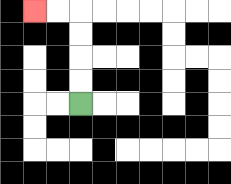{'start': '[3, 4]', 'end': '[1, 0]', 'path_directions': 'U,U,U,U,L,L', 'path_coordinates': '[[3, 4], [3, 3], [3, 2], [3, 1], [3, 0], [2, 0], [1, 0]]'}